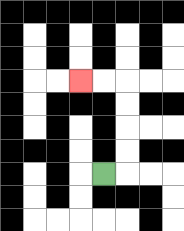{'start': '[4, 7]', 'end': '[3, 3]', 'path_directions': 'R,U,U,U,U,L,L', 'path_coordinates': '[[4, 7], [5, 7], [5, 6], [5, 5], [5, 4], [5, 3], [4, 3], [3, 3]]'}